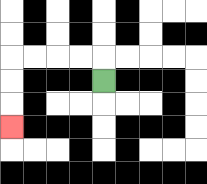{'start': '[4, 3]', 'end': '[0, 5]', 'path_directions': 'U,L,L,L,L,D,D,D', 'path_coordinates': '[[4, 3], [4, 2], [3, 2], [2, 2], [1, 2], [0, 2], [0, 3], [0, 4], [0, 5]]'}